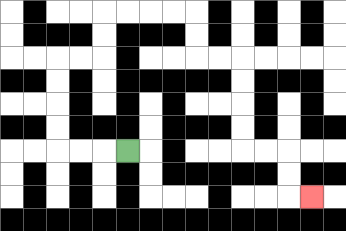{'start': '[5, 6]', 'end': '[13, 8]', 'path_directions': 'L,L,L,U,U,U,U,R,R,U,U,R,R,R,R,D,D,R,R,D,D,D,D,R,R,D,D,R', 'path_coordinates': '[[5, 6], [4, 6], [3, 6], [2, 6], [2, 5], [2, 4], [2, 3], [2, 2], [3, 2], [4, 2], [4, 1], [4, 0], [5, 0], [6, 0], [7, 0], [8, 0], [8, 1], [8, 2], [9, 2], [10, 2], [10, 3], [10, 4], [10, 5], [10, 6], [11, 6], [12, 6], [12, 7], [12, 8], [13, 8]]'}